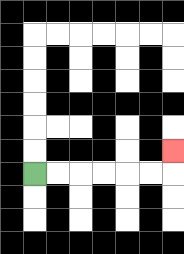{'start': '[1, 7]', 'end': '[7, 6]', 'path_directions': 'R,R,R,R,R,R,U', 'path_coordinates': '[[1, 7], [2, 7], [3, 7], [4, 7], [5, 7], [6, 7], [7, 7], [7, 6]]'}